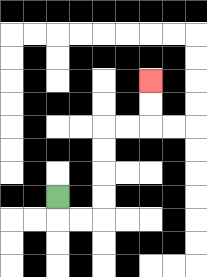{'start': '[2, 8]', 'end': '[6, 3]', 'path_directions': 'D,R,R,U,U,U,U,R,R,U,U', 'path_coordinates': '[[2, 8], [2, 9], [3, 9], [4, 9], [4, 8], [4, 7], [4, 6], [4, 5], [5, 5], [6, 5], [6, 4], [6, 3]]'}